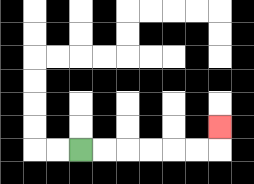{'start': '[3, 6]', 'end': '[9, 5]', 'path_directions': 'R,R,R,R,R,R,U', 'path_coordinates': '[[3, 6], [4, 6], [5, 6], [6, 6], [7, 6], [8, 6], [9, 6], [9, 5]]'}